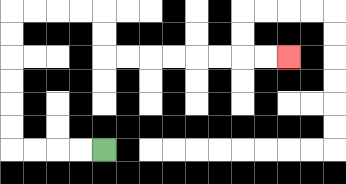{'start': '[4, 6]', 'end': '[12, 2]', 'path_directions': 'L,L,L,L,U,U,U,U,U,U,R,R,R,R,D,D,R,R,R,R,R,R,R,R', 'path_coordinates': '[[4, 6], [3, 6], [2, 6], [1, 6], [0, 6], [0, 5], [0, 4], [0, 3], [0, 2], [0, 1], [0, 0], [1, 0], [2, 0], [3, 0], [4, 0], [4, 1], [4, 2], [5, 2], [6, 2], [7, 2], [8, 2], [9, 2], [10, 2], [11, 2], [12, 2]]'}